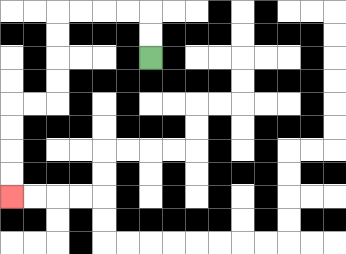{'start': '[6, 2]', 'end': '[0, 8]', 'path_directions': 'U,U,L,L,L,L,D,D,D,D,L,L,D,D,D,D', 'path_coordinates': '[[6, 2], [6, 1], [6, 0], [5, 0], [4, 0], [3, 0], [2, 0], [2, 1], [2, 2], [2, 3], [2, 4], [1, 4], [0, 4], [0, 5], [0, 6], [0, 7], [0, 8]]'}